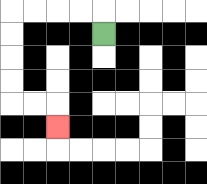{'start': '[4, 1]', 'end': '[2, 5]', 'path_directions': 'U,L,L,L,L,D,D,D,D,R,R,D', 'path_coordinates': '[[4, 1], [4, 0], [3, 0], [2, 0], [1, 0], [0, 0], [0, 1], [0, 2], [0, 3], [0, 4], [1, 4], [2, 4], [2, 5]]'}